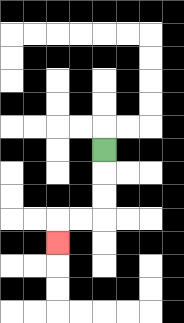{'start': '[4, 6]', 'end': '[2, 10]', 'path_directions': 'D,D,D,L,L,D', 'path_coordinates': '[[4, 6], [4, 7], [4, 8], [4, 9], [3, 9], [2, 9], [2, 10]]'}